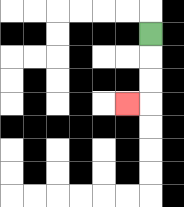{'start': '[6, 1]', 'end': '[5, 4]', 'path_directions': 'D,D,D,L', 'path_coordinates': '[[6, 1], [6, 2], [6, 3], [6, 4], [5, 4]]'}